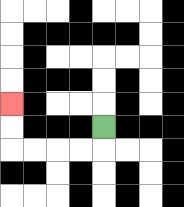{'start': '[4, 5]', 'end': '[0, 4]', 'path_directions': 'D,L,L,L,L,U,U', 'path_coordinates': '[[4, 5], [4, 6], [3, 6], [2, 6], [1, 6], [0, 6], [0, 5], [0, 4]]'}